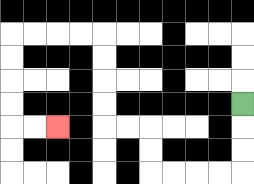{'start': '[10, 4]', 'end': '[2, 5]', 'path_directions': 'D,D,D,L,L,L,L,U,U,L,L,U,U,U,U,L,L,L,L,D,D,D,D,R,R', 'path_coordinates': '[[10, 4], [10, 5], [10, 6], [10, 7], [9, 7], [8, 7], [7, 7], [6, 7], [6, 6], [6, 5], [5, 5], [4, 5], [4, 4], [4, 3], [4, 2], [4, 1], [3, 1], [2, 1], [1, 1], [0, 1], [0, 2], [0, 3], [0, 4], [0, 5], [1, 5], [2, 5]]'}